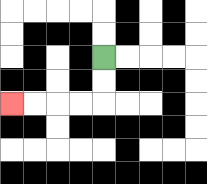{'start': '[4, 2]', 'end': '[0, 4]', 'path_directions': 'D,D,L,L,L,L', 'path_coordinates': '[[4, 2], [4, 3], [4, 4], [3, 4], [2, 4], [1, 4], [0, 4]]'}